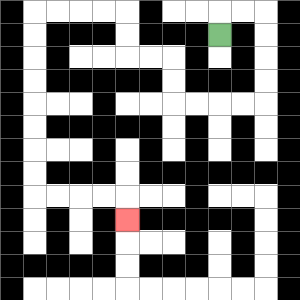{'start': '[9, 1]', 'end': '[5, 9]', 'path_directions': 'U,R,R,D,D,D,D,L,L,L,L,U,U,L,L,U,U,L,L,L,L,D,D,D,D,D,D,D,D,R,R,R,R,D', 'path_coordinates': '[[9, 1], [9, 0], [10, 0], [11, 0], [11, 1], [11, 2], [11, 3], [11, 4], [10, 4], [9, 4], [8, 4], [7, 4], [7, 3], [7, 2], [6, 2], [5, 2], [5, 1], [5, 0], [4, 0], [3, 0], [2, 0], [1, 0], [1, 1], [1, 2], [1, 3], [1, 4], [1, 5], [1, 6], [1, 7], [1, 8], [2, 8], [3, 8], [4, 8], [5, 8], [5, 9]]'}